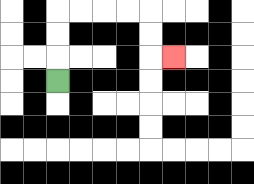{'start': '[2, 3]', 'end': '[7, 2]', 'path_directions': 'U,U,U,R,R,R,R,D,D,R', 'path_coordinates': '[[2, 3], [2, 2], [2, 1], [2, 0], [3, 0], [4, 0], [5, 0], [6, 0], [6, 1], [6, 2], [7, 2]]'}